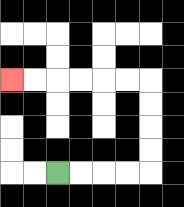{'start': '[2, 7]', 'end': '[0, 3]', 'path_directions': 'R,R,R,R,U,U,U,U,L,L,L,L,L,L', 'path_coordinates': '[[2, 7], [3, 7], [4, 7], [5, 7], [6, 7], [6, 6], [6, 5], [6, 4], [6, 3], [5, 3], [4, 3], [3, 3], [2, 3], [1, 3], [0, 3]]'}